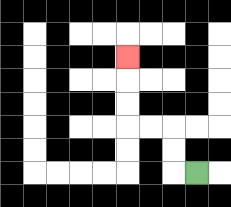{'start': '[8, 7]', 'end': '[5, 2]', 'path_directions': 'L,U,U,L,L,U,U,U', 'path_coordinates': '[[8, 7], [7, 7], [7, 6], [7, 5], [6, 5], [5, 5], [5, 4], [5, 3], [5, 2]]'}